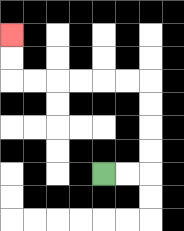{'start': '[4, 7]', 'end': '[0, 1]', 'path_directions': 'R,R,U,U,U,U,L,L,L,L,L,L,U,U', 'path_coordinates': '[[4, 7], [5, 7], [6, 7], [6, 6], [6, 5], [6, 4], [6, 3], [5, 3], [4, 3], [3, 3], [2, 3], [1, 3], [0, 3], [0, 2], [0, 1]]'}